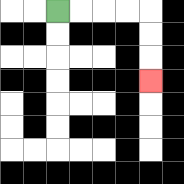{'start': '[2, 0]', 'end': '[6, 3]', 'path_directions': 'R,R,R,R,D,D,D', 'path_coordinates': '[[2, 0], [3, 0], [4, 0], [5, 0], [6, 0], [6, 1], [6, 2], [6, 3]]'}